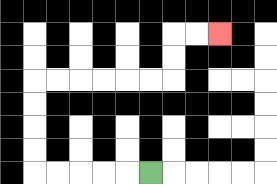{'start': '[6, 7]', 'end': '[9, 1]', 'path_directions': 'L,L,L,L,L,U,U,U,U,R,R,R,R,R,R,U,U,R,R', 'path_coordinates': '[[6, 7], [5, 7], [4, 7], [3, 7], [2, 7], [1, 7], [1, 6], [1, 5], [1, 4], [1, 3], [2, 3], [3, 3], [4, 3], [5, 3], [6, 3], [7, 3], [7, 2], [7, 1], [8, 1], [9, 1]]'}